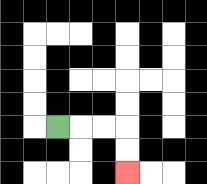{'start': '[2, 5]', 'end': '[5, 7]', 'path_directions': 'R,R,R,D,D', 'path_coordinates': '[[2, 5], [3, 5], [4, 5], [5, 5], [5, 6], [5, 7]]'}